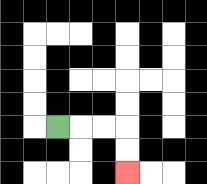{'start': '[2, 5]', 'end': '[5, 7]', 'path_directions': 'R,R,R,D,D', 'path_coordinates': '[[2, 5], [3, 5], [4, 5], [5, 5], [5, 6], [5, 7]]'}